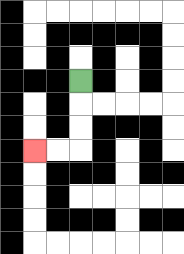{'start': '[3, 3]', 'end': '[1, 6]', 'path_directions': 'D,D,D,L,L', 'path_coordinates': '[[3, 3], [3, 4], [3, 5], [3, 6], [2, 6], [1, 6]]'}